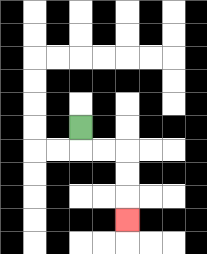{'start': '[3, 5]', 'end': '[5, 9]', 'path_directions': 'D,R,R,D,D,D', 'path_coordinates': '[[3, 5], [3, 6], [4, 6], [5, 6], [5, 7], [5, 8], [5, 9]]'}